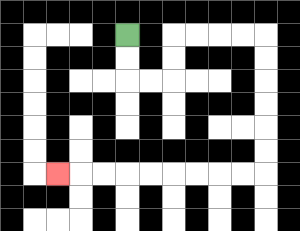{'start': '[5, 1]', 'end': '[2, 7]', 'path_directions': 'D,D,R,R,U,U,R,R,R,R,D,D,D,D,D,D,L,L,L,L,L,L,L,L,L', 'path_coordinates': '[[5, 1], [5, 2], [5, 3], [6, 3], [7, 3], [7, 2], [7, 1], [8, 1], [9, 1], [10, 1], [11, 1], [11, 2], [11, 3], [11, 4], [11, 5], [11, 6], [11, 7], [10, 7], [9, 7], [8, 7], [7, 7], [6, 7], [5, 7], [4, 7], [3, 7], [2, 7]]'}